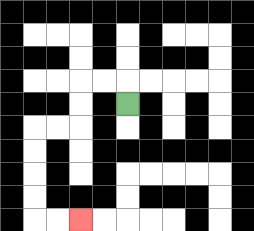{'start': '[5, 4]', 'end': '[3, 9]', 'path_directions': 'U,L,L,D,D,L,L,D,D,D,D,R,R', 'path_coordinates': '[[5, 4], [5, 3], [4, 3], [3, 3], [3, 4], [3, 5], [2, 5], [1, 5], [1, 6], [1, 7], [1, 8], [1, 9], [2, 9], [3, 9]]'}